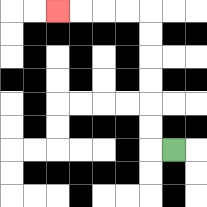{'start': '[7, 6]', 'end': '[2, 0]', 'path_directions': 'L,U,U,U,U,U,U,L,L,L,L', 'path_coordinates': '[[7, 6], [6, 6], [6, 5], [6, 4], [6, 3], [6, 2], [6, 1], [6, 0], [5, 0], [4, 0], [3, 0], [2, 0]]'}